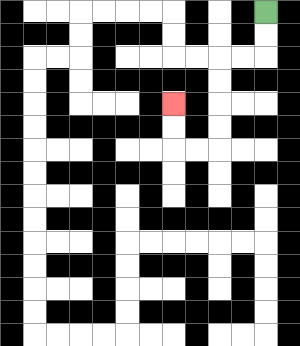{'start': '[11, 0]', 'end': '[7, 4]', 'path_directions': 'D,D,L,L,D,D,D,D,L,L,U,U', 'path_coordinates': '[[11, 0], [11, 1], [11, 2], [10, 2], [9, 2], [9, 3], [9, 4], [9, 5], [9, 6], [8, 6], [7, 6], [7, 5], [7, 4]]'}